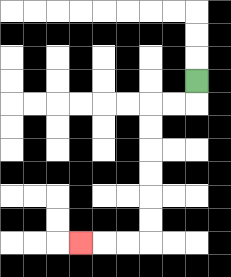{'start': '[8, 3]', 'end': '[3, 10]', 'path_directions': 'D,L,L,D,D,D,D,D,D,L,L,L', 'path_coordinates': '[[8, 3], [8, 4], [7, 4], [6, 4], [6, 5], [6, 6], [6, 7], [6, 8], [6, 9], [6, 10], [5, 10], [4, 10], [3, 10]]'}